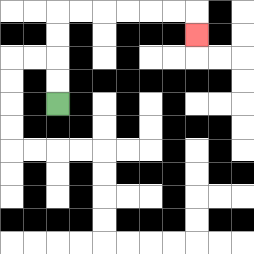{'start': '[2, 4]', 'end': '[8, 1]', 'path_directions': 'U,U,U,U,R,R,R,R,R,R,D', 'path_coordinates': '[[2, 4], [2, 3], [2, 2], [2, 1], [2, 0], [3, 0], [4, 0], [5, 0], [6, 0], [7, 0], [8, 0], [8, 1]]'}